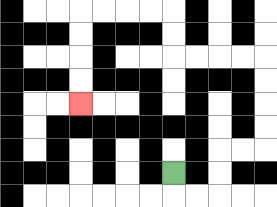{'start': '[7, 7]', 'end': '[3, 4]', 'path_directions': 'D,R,R,U,U,R,R,U,U,U,U,L,L,L,L,U,U,L,L,L,L,D,D,D,D', 'path_coordinates': '[[7, 7], [7, 8], [8, 8], [9, 8], [9, 7], [9, 6], [10, 6], [11, 6], [11, 5], [11, 4], [11, 3], [11, 2], [10, 2], [9, 2], [8, 2], [7, 2], [7, 1], [7, 0], [6, 0], [5, 0], [4, 0], [3, 0], [3, 1], [3, 2], [3, 3], [3, 4]]'}